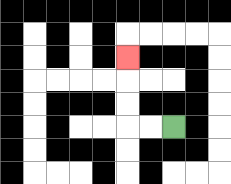{'start': '[7, 5]', 'end': '[5, 2]', 'path_directions': 'L,L,U,U,U', 'path_coordinates': '[[7, 5], [6, 5], [5, 5], [5, 4], [5, 3], [5, 2]]'}